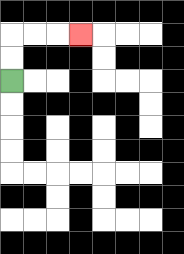{'start': '[0, 3]', 'end': '[3, 1]', 'path_directions': 'U,U,R,R,R', 'path_coordinates': '[[0, 3], [0, 2], [0, 1], [1, 1], [2, 1], [3, 1]]'}